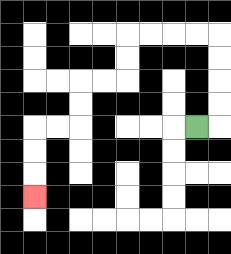{'start': '[8, 5]', 'end': '[1, 8]', 'path_directions': 'R,U,U,U,U,L,L,L,L,D,D,L,L,D,D,L,L,D,D,D', 'path_coordinates': '[[8, 5], [9, 5], [9, 4], [9, 3], [9, 2], [9, 1], [8, 1], [7, 1], [6, 1], [5, 1], [5, 2], [5, 3], [4, 3], [3, 3], [3, 4], [3, 5], [2, 5], [1, 5], [1, 6], [1, 7], [1, 8]]'}